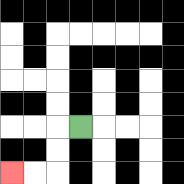{'start': '[3, 5]', 'end': '[0, 7]', 'path_directions': 'L,D,D,L,L', 'path_coordinates': '[[3, 5], [2, 5], [2, 6], [2, 7], [1, 7], [0, 7]]'}